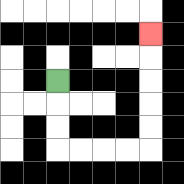{'start': '[2, 3]', 'end': '[6, 1]', 'path_directions': 'D,D,D,R,R,R,R,U,U,U,U,U', 'path_coordinates': '[[2, 3], [2, 4], [2, 5], [2, 6], [3, 6], [4, 6], [5, 6], [6, 6], [6, 5], [6, 4], [6, 3], [6, 2], [6, 1]]'}